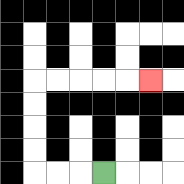{'start': '[4, 7]', 'end': '[6, 3]', 'path_directions': 'L,L,L,U,U,U,U,R,R,R,R,R', 'path_coordinates': '[[4, 7], [3, 7], [2, 7], [1, 7], [1, 6], [1, 5], [1, 4], [1, 3], [2, 3], [3, 3], [4, 3], [5, 3], [6, 3]]'}